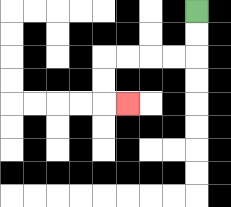{'start': '[8, 0]', 'end': '[5, 4]', 'path_directions': 'D,D,L,L,L,L,D,D,R', 'path_coordinates': '[[8, 0], [8, 1], [8, 2], [7, 2], [6, 2], [5, 2], [4, 2], [4, 3], [4, 4], [5, 4]]'}